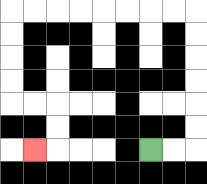{'start': '[6, 6]', 'end': '[1, 6]', 'path_directions': 'R,R,U,U,U,U,U,U,L,L,L,L,L,L,L,L,D,D,D,D,R,R,D,D,L', 'path_coordinates': '[[6, 6], [7, 6], [8, 6], [8, 5], [8, 4], [8, 3], [8, 2], [8, 1], [8, 0], [7, 0], [6, 0], [5, 0], [4, 0], [3, 0], [2, 0], [1, 0], [0, 0], [0, 1], [0, 2], [0, 3], [0, 4], [1, 4], [2, 4], [2, 5], [2, 6], [1, 6]]'}